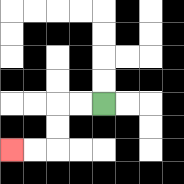{'start': '[4, 4]', 'end': '[0, 6]', 'path_directions': 'L,L,D,D,L,L', 'path_coordinates': '[[4, 4], [3, 4], [2, 4], [2, 5], [2, 6], [1, 6], [0, 6]]'}